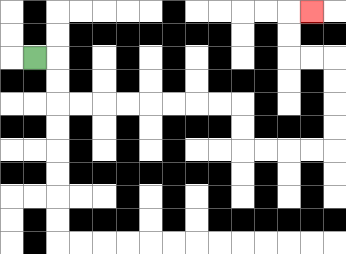{'start': '[1, 2]', 'end': '[13, 0]', 'path_directions': 'R,D,D,R,R,R,R,R,R,R,R,D,D,R,R,R,R,U,U,U,U,L,L,U,U,R', 'path_coordinates': '[[1, 2], [2, 2], [2, 3], [2, 4], [3, 4], [4, 4], [5, 4], [6, 4], [7, 4], [8, 4], [9, 4], [10, 4], [10, 5], [10, 6], [11, 6], [12, 6], [13, 6], [14, 6], [14, 5], [14, 4], [14, 3], [14, 2], [13, 2], [12, 2], [12, 1], [12, 0], [13, 0]]'}